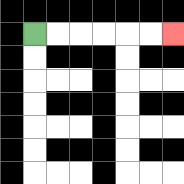{'start': '[1, 1]', 'end': '[7, 1]', 'path_directions': 'R,R,R,R,R,R', 'path_coordinates': '[[1, 1], [2, 1], [3, 1], [4, 1], [5, 1], [6, 1], [7, 1]]'}